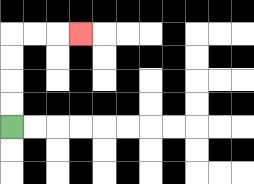{'start': '[0, 5]', 'end': '[3, 1]', 'path_directions': 'U,U,U,U,R,R,R', 'path_coordinates': '[[0, 5], [0, 4], [0, 3], [0, 2], [0, 1], [1, 1], [2, 1], [3, 1]]'}